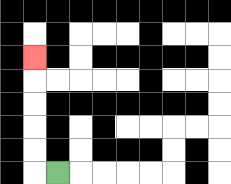{'start': '[2, 7]', 'end': '[1, 2]', 'path_directions': 'L,U,U,U,U,U', 'path_coordinates': '[[2, 7], [1, 7], [1, 6], [1, 5], [1, 4], [1, 3], [1, 2]]'}